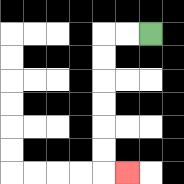{'start': '[6, 1]', 'end': '[5, 7]', 'path_directions': 'L,L,D,D,D,D,D,D,R', 'path_coordinates': '[[6, 1], [5, 1], [4, 1], [4, 2], [4, 3], [4, 4], [4, 5], [4, 6], [4, 7], [5, 7]]'}